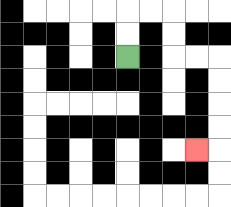{'start': '[5, 2]', 'end': '[8, 6]', 'path_directions': 'U,U,R,R,D,D,R,R,D,D,D,D,L', 'path_coordinates': '[[5, 2], [5, 1], [5, 0], [6, 0], [7, 0], [7, 1], [7, 2], [8, 2], [9, 2], [9, 3], [9, 4], [9, 5], [9, 6], [8, 6]]'}